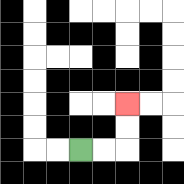{'start': '[3, 6]', 'end': '[5, 4]', 'path_directions': 'R,R,U,U', 'path_coordinates': '[[3, 6], [4, 6], [5, 6], [5, 5], [5, 4]]'}